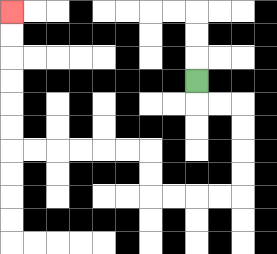{'start': '[8, 3]', 'end': '[0, 0]', 'path_directions': 'D,R,R,D,D,D,D,L,L,L,L,U,U,L,L,L,L,L,L,U,U,U,U,U,U', 'path_coordinates': '[[8, 3], [8, 4], [9, 4], [10, 4], [10, 5], [10, 6], [10, 7], [10, 8], [9, 8], [8, 8], [7, 8], [6, 8], [6, 7], [6, 6], [5, 6], [4, 6], [3, 6], [2, 6], [1, 6], [0, 6], [0, 5], [0, 4], [0, 3], [0, 2], [0, 1], [0, 0]]'}